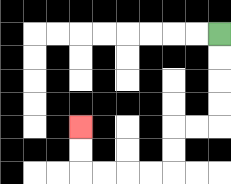{'start': '[9, 1]', 'end': '[3, 5]', 'path_directions': 'D,D,D,D,L,L,D,D,L,L,L,L,U,U', 'path_coordinates': '[[9, 1], [9, 2], [9, 3], [9, 4], [9, 5], [8, 5], [7, 5], [7, 6], [7, 7], [6, 7], [5, 7], [4, 7], [3, 7], [3, 6], [3, 5]]'}